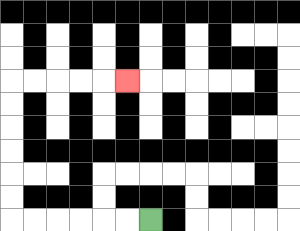{'start': '[6, 9]', 'end': '[5, 3]', 'path_directions': 'L,L,L,L,L,L,U,U,U,U,U,U,R,R,R,R,R', 'path_coordinates': '[[6, 9], [5, 9], [4, 9], [3, 9], [2, 9], [1, 9], [0, 9], [0, 8], [0, 7], [0, 6], [0, 5], [0, 4], [0, 3], [1, 3], [2, 3], [3, 3], [4, 3], [5, 3]]'}